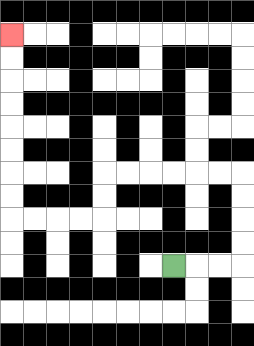{'start': '[7, 11]', 'end': '[0, 1]', 'path_directions': 'R,R,R,U,U,U,U,L,L,L,L,L,L,D,D,L,L,L,L,U,U,U,U,U,U,U,U', 'path_coordinates': '[[7, 11], [8, 11], [9, 11], [10, 11], [10, 10], [10, 9], [10, 8], [10, 7], [9, 7], [8, 7], [7, 7], [6, 7], [5, 7], [4, 7], [4, 8], [4, 9], [3, 9], [2, 9], [1, 9], [0, 9], [0, 8], [0, 7], [0, 6], [0, 5], [0, 4], [0, 3], [0, 2], [0, 1]]'}